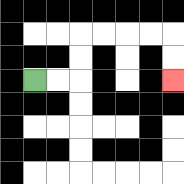{'start': '[1, 3]', 'end': '[7, 3]', 'path_directions': 'R,R,U,U,R,R,R,R,D,D', 'path_coordinates': '[[1, 3], [2, 3], [3, 3], [3, 2], [3, 1], [4, 1], [5, 1], [6, 1], [7, 1], [7, 2], [7, 3]]'}